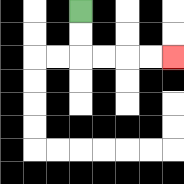{'start': '[3, 0]', 'end': '[7, 2]', 'path_directions': 'D,D,R,R,R,R', 'path_coordinates': '[[3, 0], [3, 1], [3, 2], [4, 2], [5, 2], [6, 2], [7, 2]]'}